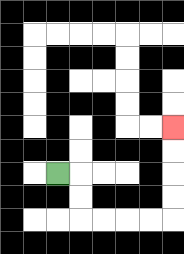{'start': '[2, 7]', 'end': '[7, 5]', 'path_directions': 'R,D,D,R,R,R,R,U,U,U,U', 'path_coordinates': '[[2, 7], [3, 7], [3, 8], [3, 9], [4, 9], [5, 9], [6, 9], [7, 9], [7, 8], [7, 7], [7, 6], [7, 5]]'}